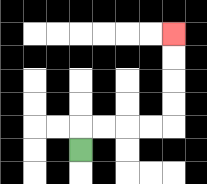{'start': '[3, 6]', 'end': '[7, 1]', 'path_directions': 'U,R,R,R,R,U,U,U,U', 'path_coordinates': '[[3, 6], [3, 5], [4, 5], [5, 5], [6, 5], [7, 5], [7, 4], [7, 3], [7, 2], [7, 1]]'}